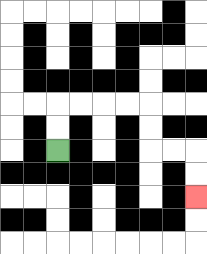{'start': '[2, 6]', 'end': '[8, 8]', 'path_directions': 'U,U,R,R,R,R,D,D,R,R,D,D', 'path_coordinates': '[[2, 6], [2, 5], [2, 4], [3, 4], [4, 4], [5, 4], [6, 4], [6, 5], [6, 6], [7, 6], [8, 6], [8, 7], [8, 8]]'}